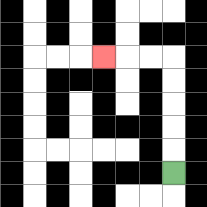{'start': '[7, 7]', 'end': '[4, 2]', 'path_directions': 'U,U,U,U,U,L,L,L', 'path_coordinates': '[[7, 7], [7, 6], [7, 5], [7, 4], [7, 3], [7, 2], [6, 2], [5, 2], [4, 2]]'}